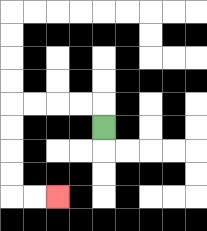{'start': '[4, 5]', 'end': '[2, 8]', 'path_directions': 'U,L,L,L,L,D,D,D,D,R,R', 'path_coordinates': '[[4, 5], [4, 4], [3, 4], [2, 4], [1, 4], [0, 4], [0, 5], [0, 6], [0, 7], [0, 8], [1, 8], [2, 8]]'}